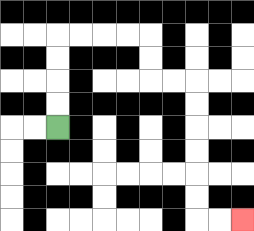{'start': '[2, 5]', 'end': '[10, 9]', 'path_directions': 'U,U,U,U,R,R,R,R,D,D,R,R,D,D,D,D,D,D,R,R', 'path_coordinates': '[[2, 5], [2, 4], [2, 3], [2, 2], [2, 1], [3, 1], [4, 1], [5, 1], [6, 1], [6, 2], [6, 3], [7, 3], [8, 3], [8, 4], [8, 5], [8, 6], [8, 7], [8, 8], [8, 9], [9, 9], [10, 9]]'}